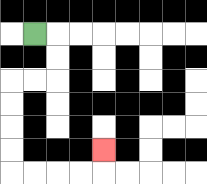{'start': '[1, 1]', 'end': '[4, 6]', 'path_directions': 'R,D,D,L,L,D,D,D,D,R,R,R,R,U', 'path_coordinates': '[[1, 1], [2, 1], [2, 2], [2, 3], [1, 3], [0, 3], [0, 4], [0, 5], [0, 6], [0, 7], [1, 7], [2, 7], [3, 7], [4, 7], [4, 6]]'}